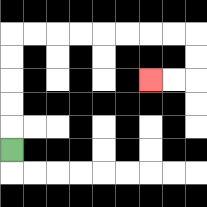{'start': '[0, 6]', 'end': '[6, 3]', 'path_directions': 'U,U,U,U,U,R,R,R,R,R,R,R,R,D,D,L,L', 'path_coordinates': '[[0, 6], [0, 5], [0, 4], [0, 3], [0, 2], [0, 1], [1, 1], [2, 1], [3, 1], [4, 1], [5, 1], [6, 1], [7, 1], [8, 1], [8, 2], [8, 3], [7, 3], [6, 3]]'}